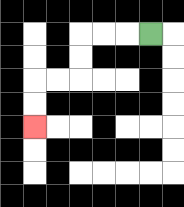{'start': '[6, 1]', 'end': '[1, 5]', 'path_directions': 'L,L,L,D,D,L,L,D,D', 'path_coordinates': '[[6, 1], [5, 1], [4, 1], [3, 1], [3, 2], [3, 3], [2, 3], [1, 3], [1, 4], [1, 5]]'}